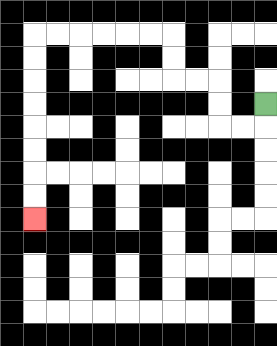{'start': '[11, 4]', 'end': '[1, 9]', 'path_directions': 'D,L,L,U,U,L,L,U,U,L,L,L,L,L,L,D,D,D,D,D,D,D,D', 'path_coordinates': '[[11, 4], [11, 5], [10, 5], [9, 5], [9, 4], [9, 3], [8, 3], [7, 3], [7, 2], [7, 1], [6, 1], [5, 1], [4, 1], [3, 1], [2, 1], [1, 1], [1, 2], [1, 3], [1, 4], [1, 5], [1, 6], [1, 7], [1, 8], [1, 9]]'}